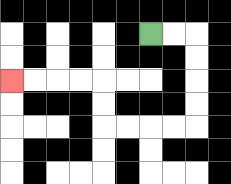{'start': '[6, 1]', 'end': '[0, 3]', 'path_directions': 'R,R,D,D,D,D,L,L,L,L,U,U,L,L,L,L', 'path_coordinates': '[[6, 1], [7, 1], [8, 1], [8, 2], [8, 3], [8, 4], [8, 5], [7, 5], [6, 5], [5, 5], [4, 5], [4, 4], [4, 3], [3, 3], [2, 3], [1, 3], [0, 3]]'}